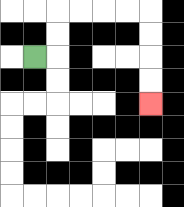{'start': '[1, 2]', 'end': '[6, 4]', 'path_directions': 'R,U,U,R,R,R,R,D,D,D,D', 'path_coordinates': '[[1, 2], [2, 2], [2, 1], [2, 0], [3, 0], [4, 0], [5, 0], [6, 0], [6, 1], [6, 2], [6, 3], [6, 4]]'}